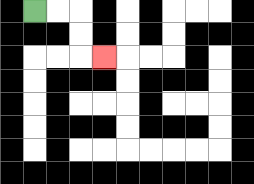{'start': '[1, 0]', 'end': '[4, 2]', 'path_directions': 'R,R,D,D,R', 'path_coordinates': '[[1, 0], [2, 0], [3, 0], [3, 1], [3, 2], [4, 2]]'}